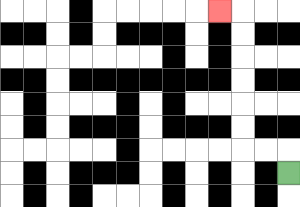{'start': '[12, 7]', 'end': '[9, 0]', 'path_directions': 'U,L,L,U,U,U,U,U,U,L', 'path_coordinates': '[[12, 7], [12, 6], [11, 6], [10, 6], [10, 5], [10, 4], [10, 3], [10, 2], [10, 1], [10, 0], [9, 0]]'}